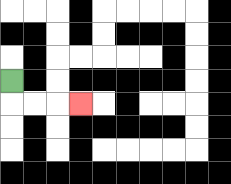{'start': '[0, 3]', 'end': '[3, 4]', 'path_directions': 'D,R,R,R', 'path_coordinates': '[[0, 3], [0, 4], [1, 4], [2, 4], [3, 4]]'}